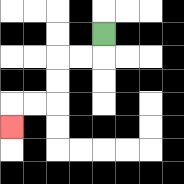{'start': '[4, 1]', 'end': '[0, 5]', 'path_directions': 'D,L,L,D,D,L,L,D', 'path_coordinates': '[[4, 1], [4, 2], [3, 2], [2, 2], [2, 3], [2, 4], [1, 4], [0, 4], [0, 5]]'}